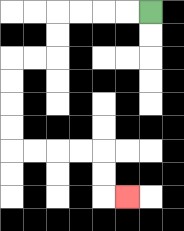{'start': '[6, 0]', 'end': '[5, 8]', 'path_directions': 'L,L,L,L,D,D,L,L,D,D,D,D,R,R,R,R,D,D,R', 'path_coordinates': '[[6, 0], [5, 0], [4, 0], [3, 0], [2, 0], [2, 1], [2, 2], [1, 2], [0, 2], [0, 3], [0, 4], [0, 5], [0, 6], [1, 6], [2, 6], [3, 6], [4, 6], [4, 7], [4, 8], [5, 8]]'}